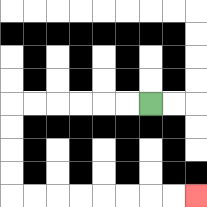{'start': '[6, 4]', 'end': '[8, 8]', 'path_directions': 'L,L,L,L,L,L,D,D,D,D,R,R,R,R,R,R,R,R', 'path_coordinates': '[[6, 4], [5, 4], [4, 4], [3, 4], [2, 4], [1, 4], [0, 4], [0, 5], [0, 6], [0, 7], [0, 8], [1, 8], [2, 8], [3, 8], [4, 8], [5, 8], [6, 8], [7, 8], [8, 8]]'}